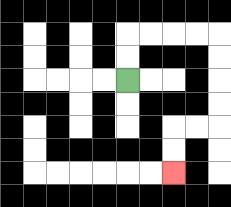{'start': '[5, 3]', 'end': '[7, 7]', 'path_directions': 'U,U,R,R,R,R,D,D,D,D,L,L,D,D', 'path_coordinates': '[[5, 3], [5, 2], [5, 1], [6, 1], [7, 1], [8, 1], [9, 1], [9, 2], [9, 3], [9, 4], [9, 5], [8, 5], [7, 5], [7, 6], [7, 7]]'}